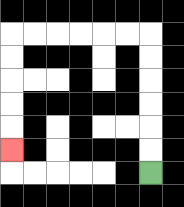{'start': '[6, 7]', 'end': '[0, 6]', 'path_directions': 'U,U,U,U,U,U,L,L,L,L,L,L,D,D,D,D,D', 'path_coordinates': '[[6, 7], [6, 6], [6, 5], [6, 4], [6, 3], [6, 2], [6, 1], [5, 1], [4, 1], [3, 1], [2, 1], [1, 1], [0, 1], [0, 2], [0, 3], [0, 4], [0, 5], [0, 6]]'}